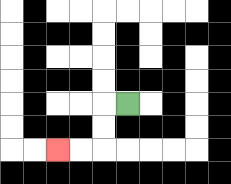{'start': '[5, 4]', 'end': '[2, 6]', 'path_directions': 'L,D,D,L,L', 'path_coordinates': '[[5, 4], [4, 4], [4, 5], [4, 6], [3, 6], [2, 6]]'}